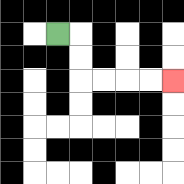{'start': '[2, 1]', 'end': '[7, 3]', 'path_directions': 'R,D,D,R,R,R,R', 'path_coordinates': '[[2, 1], [3, 1], [3, 2], [3, 3], [4, 3], [5, 3], [6, 3], [7, 3]]'}